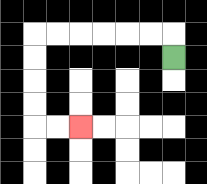{'start': '[7, 2]', 'end': '[3, 5]', 'path_directions': 'U,L,L,L,L,L,L,D,D,D,D,R,R', 'path_coordinates': '[[7, 2], [7, 1], [6, 1], [5, 1], [4, 1], [3, 1], [2, 1], [1, 1], [1, 2], [1, 3], [1, 4], [1, 5], [2, 5], [3, 5]]'}